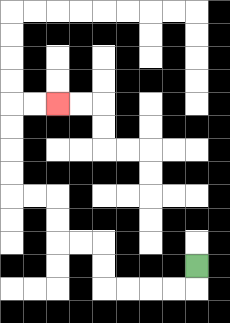{'start': '[8, 11]', 'end': '[2, 4]', 'path_directions': 'D,L,L,L,L,U,U,L,L,U,U,L,L,U,U,U,U,R,R', 'path_coordinates': '[[8, 11], [8, 12], [7, 12], [6, 12], [5, 12], [4, 12], [4, 11], [4, 10], [3, 10], [2, 10], [2, 9], [2, 8], [1, 8], [0, 8], [0, 7], [0, 6], [0, 5], [0, 4], [1, 4], [2, 4]]'}